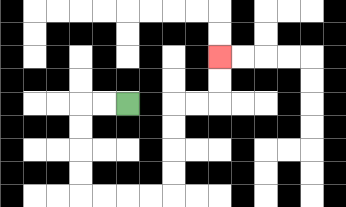{'start': '[5, 4]', 'end': '[9, 2]', 'path_directions': 'L,L,D,D,D,D,R,R,R,R,U,U,U,U,R,R,U,U', 'path_coordinates': '[[5, 4], [4, 4], [3, 4], [3, 5], [3, 6], [3, 7], [3, 8], [4, 8], [5, 8], [6, 8], [7, 8], [7, 7], [7, 6], [7, 5], [7, 4], [8, 4], [9, 4], [9, 3], [9, 2]]'}